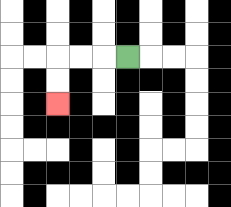{'start': '[5, 2]', 'end': '[2, 4]', 'path_directions': 'L,L,L,D,D', 'path_coordinates': '[[5, 2], [4, 2], [3, 2], [2, 2], [2, 3], [2, 4]]'}